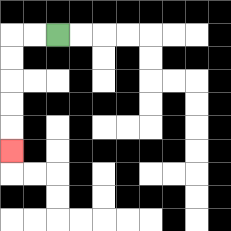{'start': '[2, 1]', 'end': '[0, 6]', 'path_directions': 'L,L,D,D,D,D,D', 'path_coordinates': '[[2, 1], [1, 1], [0, 1], [0, 2], [0, 3], [0, 4], [0, 5], [0, 6]]'}